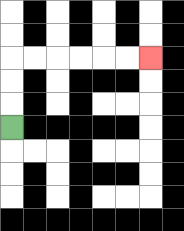{'start': '[0, 5]', 'end': '[6, 2]', 'path_directions': 'U,U,U,R,R,R,R,R,R', 'path_coordinates': '[[0, 5], [0, 4], [0, 3], [0, 2], [1, 2], [2, 2], [3, 2], [4, 2], [5, 2], [6, 2]]'}